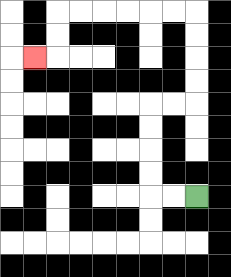{'start': '[8, 8]', 'end': '[1, 2]', 'path_directions': 'L,L,U,U,U,U,R,R,U,U,U,U,L,L,L,L,L,L,D,D,L', 'path_coordinates': '[[8, 8], [7, 8], [6, 8], [6, 7], [6, 6], [6, 5], [6, 4], [7, 4], [8, 4], [8, 3], [8, 2], [8, 1], [8, 0], [7, 0], [6, 0], [5, 0], [4, 0], [3, 0], [2, 0], [2, 1], [2, 2], [1, 2]]'}